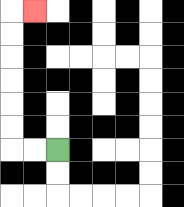{'start': '[2, 6]', 'end': '[1, 0]', 'path_directions': 'L,L,U,U,U,U,U,U,R', 'path_coordinates': '[[2, 6], [1, 6], [0, 6], [0, 5], [0, 4], [0, 3], [0, 2], [0, 1], [0, 0], [1, 0]]'}